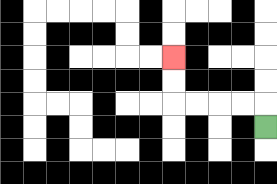{'start': '[11, 5]', 'end': '[7, 2]', 'path_directions': 'U,L,L,L,L,U,U', 'path_coordinates': '[[11, 5], [11, 4], [10, 4], [9, 4], [8, 4], [7, 4], [7, 3], [7, 2]]'}